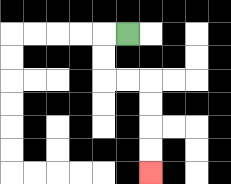{'start': '[5, 1]', 'end': '[6, 7]', 'path_directions': 'L,D,D,R,R,D,D,D,D', 'path_coordinates': '[[5, 1], [4, 1], [4, 2], [4, 3], [5, 3], [6, 3], [6, 4], [6, 5], [6, 6], [6, 7]]'}